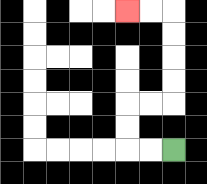{'start': '[7, 6]', 'end': '[5, 0]', 'path_directions': 'L,L,U,U,R,R,U,U,U,U,L,L', 'path_coordinates': '[[7, 6], [6, 6], [5, 6], [5, 5], [5, 4], [6, 4], [7, 4], [7, 3], [7, 2], [7, 1], [7, 0], [6, 0], [5, 0]]'}